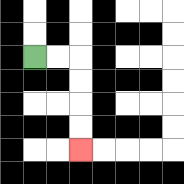{'start': '[1, 2]', 'end': '[3, 6]', 'path_directions': 'R,R,D,D,D,D', 'path_coordinates': '[[1, 2], [2, 2], [3, 2], [3, 3], [3, 4], [3, 5], [3, 6]]'}